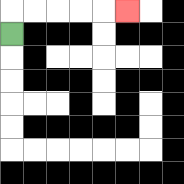{'start': '[0, 1]', 'end': '[5, 0]', 'path_directions': 'U,R,R,R,R,R', 'path_coordinates': '[[0, 1], [0, 0], [1, 0], [2, 0], [3, 0], [4, 0], [5, 0]]'}